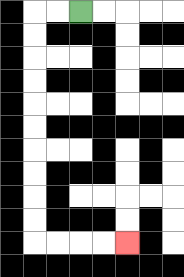{'start': '[3, 0]', 'end': '[5, 10]', 'path_directions': 'L,L,D,D,D,D,D,D,D,D,D,D,R,R,R,R', 'path_coordinates': '[[3, 0], [2, 0], [1, 0], [1, 1], [1, 2], [1, 3], [1, 4], [1, 5], [1, 6], [1, 7], [1, 8], [1, 9], [1, 10], [2, 10], [3, 10], [4, 10], [5, 10]]'}